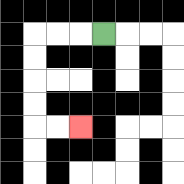{'start': '[4, 1]', 'end': '[3, 5]', 'path_directions': 'L,L,L,D,D,D,D,R,R', 'path_coordinates': '[[4, 1], [3, 1], [2, 1], [1, 1], [1, 2], [1, 3], [1, 4], [1, 5], [2, 5], [3, 5]]'}